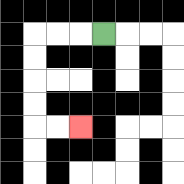{'start': '[4, 1]', 'end': '[3, 5]', 'path_directions': 'L,L,L,D,D,D,D,R,R', 'path_coordinates': '[[4, 1], [3, 1], [2, 1], [1, 1], [1, 2], [1, 3], [1, 4], [1, 5], [2, 5], [3, 5]]'}